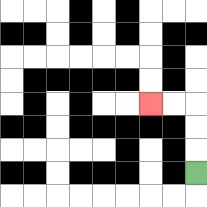{'start': '[8, 7]', 'end': '[6, 4]', 'path_directions': 'U,U,U,L,L', 'path_coordinates': '[[8, 7], [8, 6], [8, 5], [8, 4], [7, 4], [6, 4]]'}